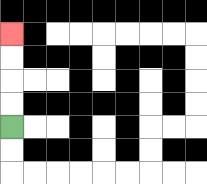{'start': '[0, 5]', 'end': '[0, 1]', 'path_directions': 'U,U,U,U', 'path_coordinates': '[[0, 5], [0, 4], [0, 3], [0, 2], [0, 1]]'}